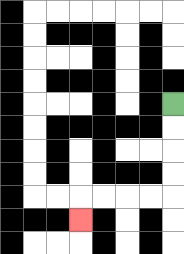{'start': '[7, 4]', 'end': '[3, 9]', 'path_directions': 'D,D,D,D,L,L,L,L,D', 'path_coordinates': '[[7, 4], [7, 5], [7, 6], [7, 7], [7, 8], [6, 8], [5, 8], [4, 8], [3, 8], [3, 9]]'}